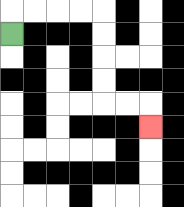{'start': '[0, 1]', 'end': '[6, 5]', 'path_directions': 'U,R,R,R,R,D,D,D,D,R,R,D', 'path_coordinates': '[[0, 1], [0, 0], [1, 0], [2, 0], [3, 0], [4, 0], [4, 1], [4, 2], [4, 3], [4, 4], [5, 4], [6, 4], [6, 5]]'}